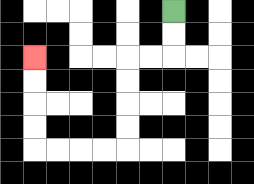{'start': '[7, 0]', 'end': '[1, 2]', 'path_directions': 'D,D,L,L,D,D,D,D,L,L,L,L,U,U,U,U', 'path_coordinates': '[[7, 0], [7, 1], [7, 2], [6, 2], [5, 2], [5, 3], [5, 4], [5, 5], [5, 6], [4, 6], [3, 6], [2, 6], [1, 6], [1, 5], [1, 4], [1, 3], [1, 2]]'}